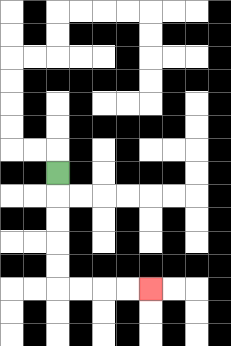{'start': '[2, 7]', 'end': '[6, 12]', 'path_directions': 'D,D,D,D,D,R,R,R,R', 'path_coordinates': '[[2, 7], [2, 8], [2, 9], [2, 10], [2, 11], [2, 12], [3, 12], [4, 12], [5, 12], [6, 12]]'}